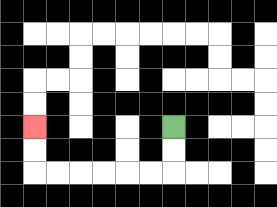{'start': '[7, 5]', 'end': '[1, 5]', 'path_directions': 'D,D,L,L,L,L,L,L,U,U', 'path_coordinates': '[[7, 5], [7, 6], [7, 7], [6, 7], [5, 7], [4, 7], [3, 7], [2, 7], [1, 7], [1, 6], [1, 5]]'}